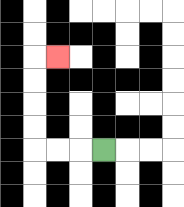{'start': '[4, 6]', 'end': '[2, 2]', 'path_directions': 'L,L,L,U,U,U,U,R', 'path_coordinates': '[[4, 6], [3, 6], [2, 6], [1, 6], [1, 5], [1, 4], [1, 3], [1, 2], [2, 2]]'}